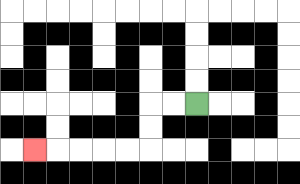{'start': '[8, 4]', 'end': '[1, 6]', 'path_directions': 'L,L,D,D,L,L,L,L,L', 'path_coordinates': '[[8, 4], [7, 4], [6, 4], [6, 5], [6, 6], [5, 6], [4, 6], [3, 6], [2, 6], [1, 6]]'}